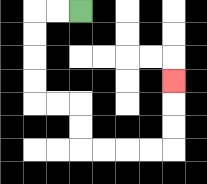{'start': '[3, 0]', 'end': '[7, 3]', 'path_directions': 'L,L,D,D,D,D,R,R,D,D,R,R,R,R,U,U,U', 'path_coordinates': '[[3, 0], [2, 0], [1, 0], [1, 1], [1, 2], [1, 3], [1, 4], [2, 4], [3, 4], [3, 5], [3, 6], [4, 6], [5, 6], [6, 6], [7, 6], [7, 5], [7, 4], [7, 3]]'}